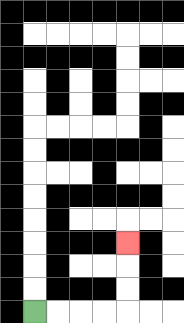{'start': '[1, 13]', 'end': '[5, 10]', 'path_directions': 'R,R,R,R,U,U,U', 'path_coordinates': '[[1, 13], [2, 13], [3, 13], [4, 13], [5, 13], [5, 12], [5, 11], [5, 10]]'}